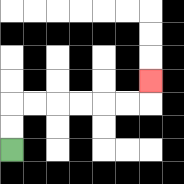{'start': '[0, 6]', 'end': '[6, 3]', 'path_directions': 'U,U,R,R,R,R,R,R,U', 'path_coordinates': '[[0, 6], [0, 5], [0, 4], [1, 4], [2, 4], [3, 4], [4, 4], [5, 4], [6, 4], [6, 3]]'}